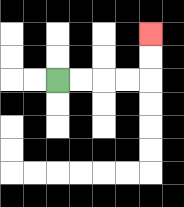{'start': '[2, 3]', 'end': '[6, 1]', 'path_directions': 'R,R,R,R,U,U', 'path_coordinates': '[[2, 3], [3, 3], [4, 3], [5, 3], [6, 3], [6, 2], [6, 1]]'}